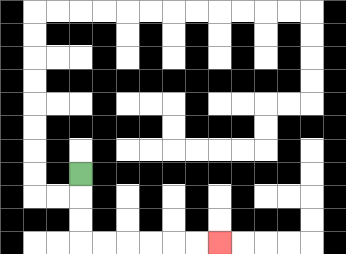{'start': '[3, 7]', 'end': '[9, 10]', 'path_directions': 'D,D,D,R,R,R,R,R,R', 'path_coordinates': '[[3, 7], [3, 8], [3, 9], [3, 10], [4, 10], [5, 10], [6, 10], [7, 10], [8, 10], [9, 10]]'}